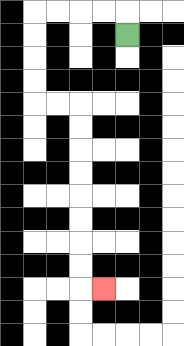{'start': '[5, 1]', 'end': '[4, 12]', 'path_directions': 'U,L,L,L,L,D,D,D,D,R,R,D,D,D,D,D,D,D,D,R', 'path_coordinates': '[[5, 1], [5, 0], [4, 0], [3, 0], [2, 0], [1, 0], [1, 1], [1, 2], [1, 3], [1, 4], [2, 4], [3, 4], [3, 5], [3, 6], [3, 7], [3, 8], [3, 9], [3, 10], [3, 11], [3, 12], [4, 12]]'}